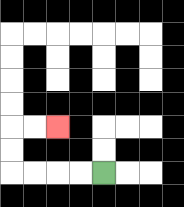{'start': '[4, 7]', 'end': '[2, 5]', 'path_directions': 'L,L,L,L,U,U,R,R', 'path_coordinates': '[[4, 7], [3, 7], [2, 7], [1, 7], [0, 7], [0, 6], [0, 5], [1, 5], [2, 5]]'}